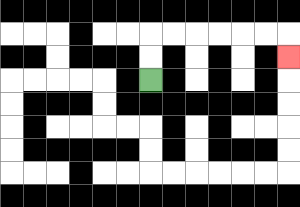{'start': '[6, 3]', 'end': '[12, 2]', 'path_directions': 'U,U,R,R,R,R,R,R,D', 'path_coordinates': '[[6, 3], [6, 2], [6, 1], [7, 1], [8, 1], [9, 1], [10, 1], [11, 1], [12, 1], [12, 2]]'}